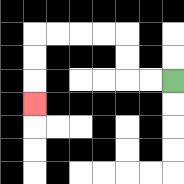{'start': '[7, 3]', 'end': '[1, 4]', 'path_directions': 'L,L,U,U,L,L,L,L,D,D,D', 'path_coordinates': '[[7, 3], [6, 3], [5, 3], [5, 2], [5, 1], [4, 1], [3, 1], [2, 1], [1, 1], [1, 2], [1, 3], [1, 4]]'}